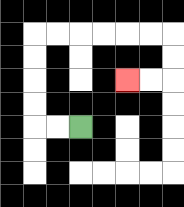{'start': '[3, 5]', 'end': '[5, 3]', 'path_directions': 'L,L,U,U,U,U,R,R,R,R,R,R,D,D,L,L', 'path_coordinates': '[[3, 5], [2, 5], [1, 5], [1, 4], [1, 3], [1, 2], [1, 1], [2, 1], [3, 1], [4, 1], [5, 1], [6, 1], [7, 1], [7, 2], [7, 3], [6, 3], [5, 3]]'}